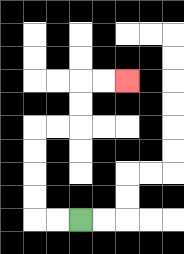{'start': '[3, 9]', 'end': '[5, 3]', 'path_directions': 'L,L,U,U,U,U,R,R,U,U,R,R', 'path_coordinates': '[[3, 9], [2, 9], [1, 9], [1, 8], [1, 7], [1, 6], [1, 5], [2, 5], [3, 5], [3, 4], [3, 3], [4, 3], [5, 3]]'}